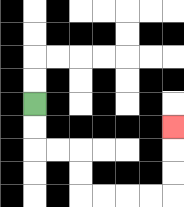{'start': '[1, 4]', 'end': '[7, 5]', 'path_directions': 'D,D,R,R,D,D,R,R,R,R,U,U,U', 'path_coordinates': '[[1, 4], [1, 5], [1, 6], [2, 6], [3, 6], [3, 7], [3, 8], [4, 8], [5, 8], [6, 8], [7, 8], [7, 7], [7, 6], [7, 5]]'}